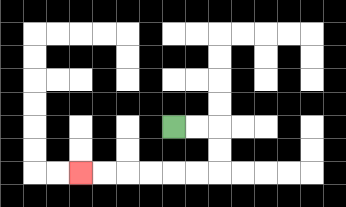{'start': '[7, 5]', 'end': '[3, 7]', 'path_directions': 'R,R,D,D,L,L,L,L,L,L', 'path_coordinates': '[[7, 5], [8, 5], [9, 5], [9, 6], [9, 7], [8, 7], [7, 7], [6, 7], [5, 7], [4, 7], [3, 7]]'}